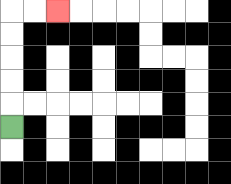{'start': '[0, 5]', 'end': '[2, 0]', 'path_directions': 'U,U,U,U,U,R,R', 'path_coordinates': '[[0, 5], [0, 4], [0, 3], [0, 2], [0, 1], [0, 0], [1, 0], [2, 0]]'}